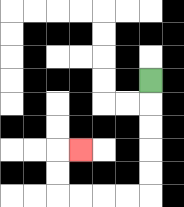{'start': '[6, 3]', 'end': '[3, 6]', 'path_directions': 'D,D,D,D,D,L,L,L,L,U,U,R', 'path_coordinates': '[[6, 3], [6, 4], [6, 5], [6, 6], [6, 7], [6, 8], [5, 8], [4, 8], [3, 8], [2, 8], [2, 7], [2, 6], [3, 6]]'}